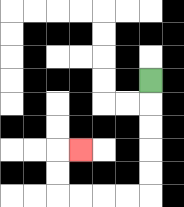{'start': '[6, 3]', 'end': '[3, 6]', 'path_directions': 'D,D,D,D,D,L,L,L,L,U,U,R', 'path_coordinates': '[[6, 3], [6, 4], [6, 5], [6, 6], [6, 7], [6, 8], [5, 8], [4, 8], [3, 8], [2, 8], [2, 7], [2, 6], [3, 6]]'}